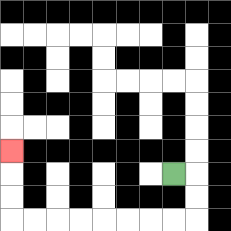{'start': '[7, 7]', 'end': '[0, 6]', 'path_directions': 'R,D,D,L,L,L,L,L,L,L,L,U,U,U', 'path_coordinates': '[[7, 7], [8, 7], [8, 8], [8, 9], [7, 9], [6, 9], [5, 9], [4, 9], [3, 9], [2, 9], [1, 9], [0, 9], [0, 8], [0, 7], [0, 6]]'}